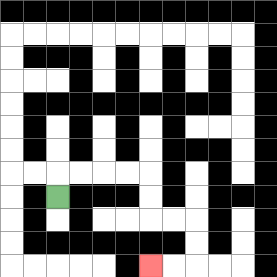{'start': '[2, 8]', 'end': '[6, 11]', 'path_directions': 'U,R,R,R,R,D,D,R,R,D,D,L,L', 'path_coordinates': '[[2, 8], [2, 7], [3, 7], [4, 7], [5, 7], [6, 7], [6, 8], [6, 9], [7, 9], [8, 9], [8, 10], [8, 11], [7, 11], [6, 11]]'}